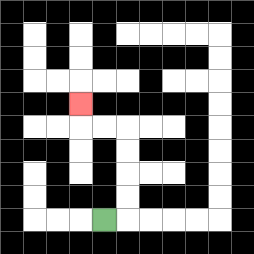{'start': '[4, 9]', 'end': '[3, 4]', 'path_directions': 'R,U,U,U,U,L,L,U', 'path_coordinates': '[[4, 9], [5, 9], [5, 8], [5, 7], [5, 6], [5, 5], [4, 5], [3, 5], [3, 4]]'}